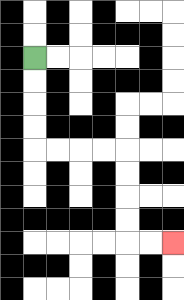{'start': '[1, 2]', 'end': '[7, 10]', 'path_directions': 'D,D,D,D,R,R,R,R,D,D,D,D,R,R', 'path_coordinates': '[[1, 2], [1, 3], [1, 4], [1, 5], [1, 6], [2, 6], [3, 6], [4, 6], [5, 6], [5, 7], [5, 8], [5, 9], [5, 10], [6, 10], [7, 10]]'}